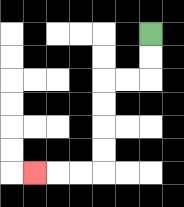{'start': '[6, 1]', 'end': '[1, 7]', 'path_directions': 'D,D,L,L,D,D,D,D,L,L,L', 'path_coordinates': '[[6, 1], [6, 2], [6, 3], [5, 3], [4, 3], [4, 4], [4, 5], [4, 6], [4, 7], [3, 7], [2, 7], [1, 7]]'}